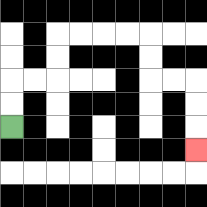{'start': '[0, 5]', 'end': '[8, 6]', 'path_directions': 'U,U,R,R,U,U,R,R,R,R,D,D,R,R,D,D,D', 'path_coordinates': '[[0, 5], [0, 4], [0, 3], [1, 3], [2, 3], [2, 2], [2, 1], [3, 1], [4, 1], [5, 1], [6, 1], [6, 2], [6, 3], [7, 3], [8, 3], [8, 4], [8, 5], [8, 6]]'}